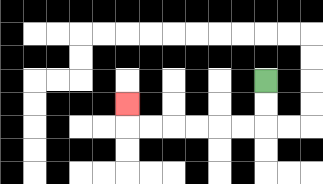{'start': '[11, 3]', 'end': '[5, 4]', 'path_directions': 'D,D,L,L,L,L,L,L,U', 'path_coordinates': '[[11, 3], [11, 4], [11, 5], [10, 5], [9, 5], [8, 5], [7, 5], [6, 5], [5, 5], [5, 4]]'}